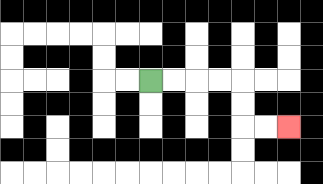{'start': '[6, 3]', 'end': '[12, 5]', 'path_directions': 'R,R,R,R,D,D,R,R', 'path_coordinates': '[[6, 3], [7, 3], [8, 3], [9, 3], [10, 3], [10, 4], [10, 5], [11, 5], [12, 5]]'}